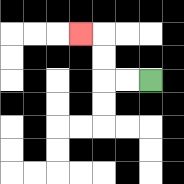{'start': '[6, 3]', 'end': '[3, 1]', 'path_directions': 'L,L,U,U,L', 'path_coordinates': '[[6, 3], [5, 3], [4, 3], [4, 2], [4, 1], [3, 1]]'}